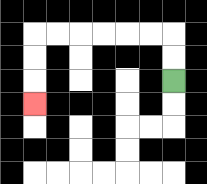{'start': '[7, 3]', 'end': '[1, 4]', 'path_directions': 'U,U,L,L,L,L,L,L,D,D,D', 'path_coordinates': '[[7, 3], [7, 2], [7, 1], [6, 1], [5, 1], [4, 1], [3, 1], [2, 1], [1, 1], [1, 2], [1, 3], [1, 4]]'}